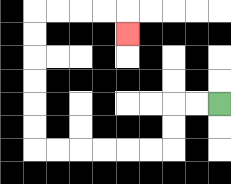{'start': '[9, 4]', 'end': '[5, 1]', 'path_directions': 'L,L,D,D,L,L,L,L,L,L,U,U,U,U,U,U,R,R,R,R,D', 'path_coordinates': '[[9, 4], [8, 4], [7, 4], [7, 5], [7, 6], [6, 6], [5, 6], [4, 6], [3, 6], [2, 6], [1, 6], [1, 5], [1, 4], [1, 3], [1, 2], [1, 1], [1, 0], [2, 0], [3, 0], [4, 0], [5, 0], [5, 1]]'}